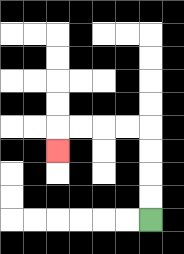{'start': '[6, 9]', 'end': '[2, 6]', 'path_directions': 'U,U,U,U,L,L,L,L,D', 'path_coordinates': '[[6, 9], [6, 8], [6, 7], [6, 6], [6, 5], [5, 5], [4, 5], [3, 5], [2, 5], [2, 6]]'}